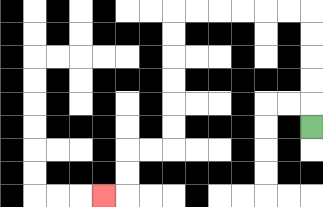{'start': '[13, 5]', 'end': '[4, 8]', 'path_directions': 'U,U,U,U,U,L,L,L,L,L,L,D,D,D,D,D,D,L,L,D,D,L', 'path_coordinates': '[[13, 5], [13, 4], [13, 3], [13, 2], [13, 1], [13, 0], [12, 0], [11, 0], [10, 0], [9, 0], [8, 0], [7, 0], [7, 1], [7, 2], [7, 3], [7, 4], [7, 5], [7, 6], [6, 6], [5, 6], [5, 7], [5, 8], [4, 8]]'}